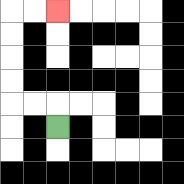{'start': '[2, 5]', 'end': '[2, 0]', 'path_directions': 'U,L,L,U,U,U,U,R,R', 'path_coordinates': '[[2, 5], [2, 4], [1, 4], [0, 4], [0, 3], [0, 2], [0, 1], [0, 0], [1, 0], [2, 0]]'}